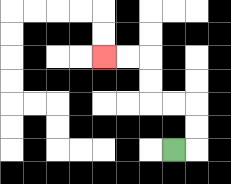{'start': '[7, 6]', 'end': '[4, 2]', 'path_directions': 'R,U,U,L,L,U,U,L,L', 'path_coordinates': '[[7, 6], [8, 6], [8, 5], [8, 4], [7, 4], [6, 4], [6, 3], [6, 2], [5, 2], [4, 2]]'}